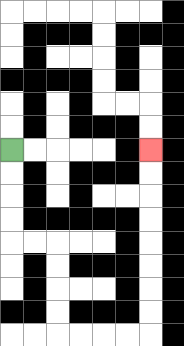{'start': '[0, 6]', 'end': '[6, 6]', 'path_directions': 'D,D,D,D,R,R,D,D,D,D,R,R,R,R,U,U,U,U,U,U,U,U', 'path_coordinates': '[[0, 6], [0, 7], [0, 8], [0, 9], [0, 10], [1, 10], [2, 10], [2, 11], [2, 12], [2, 13], [2, 14], [3, 14], [4, 14], [5, 14], [6, 14], [6, 13], [6, 12], [6, 11], [6, 10], [6, 9], [6, 8], [6, 7], [6, 6]]'}